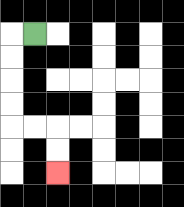{'start': '[1, 1]', 'end': '[2, 7]', 'path_directions': 'L,D,D,D,D,R,R,D,D', 'path_coordinates': '[[1, 1], [0, 1], [0, 2], [0, 3], [0, 4], [0, 5], [1, 5], [2, 5], [2, 6], [2, 7]]'}